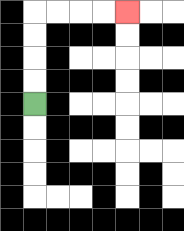{'start': '[1, 4]', 'end': '[5, 0]', 'path_directions': 'U,U,U,U,R,R,R,R', 'path_coordinates': '[[1, 4], [1, 3], [1, 2], [1, 1], [1, 0], [2, 0], [3, 0], [4, 0], [5, 0]]'}